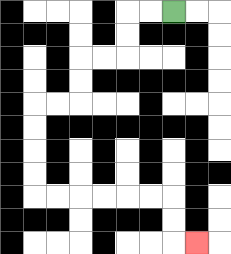{'start': '[7, 0]', 'end': '[8, 10]', 'path_directions': 'L,L,D,D,L,L,D,D,L,L,D,D,D,D,R,R,R,R,R,R,D,D,R', 'path_coordinates': '[[7, 0], [6, 0], [5, 0], [5, 1], [5, 2], [4, 2], [3, 2], [3, 3], [3, 4], [2, 4], [1, 4], [1, 5], [1, 6], [1, 7], [1, 8], [2, 8], [3, 8], [4, 8], [5, 8], [6, 8], [7, 8], [7, 9], [7, 10], [8, 10]]'}